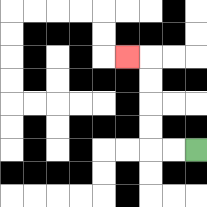{'start': '[8, 6]', 'end': '[5, 2]', 'path_directions': 'L,L,U,U,U,U,L', 'path_coordinates': '[[8, 6], [7, 6], [6, 6], [6, 5], [6, 4], [6, 3], [6, 2], [5, 2]]'}